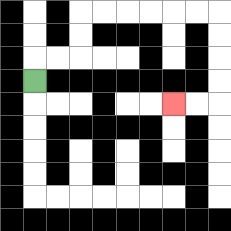{'start': '[1, 3]', 'end': '[7, 4]', 'path_directions': 'U,R,R,U,U,R,R,R,R,R,R,D,D,D,D,L,L', 'path_coordinates': '[[1, 3], [1, 2], [2, 2], [3, 2], [3, 1], [3, 0], [4, 0], [5, 0], [6, 0], [7, 0], [8, 0], [9, 0], [9, 1], [9, 2], [9, 3], [9, 4], [8, 4], [7, 4]]'}